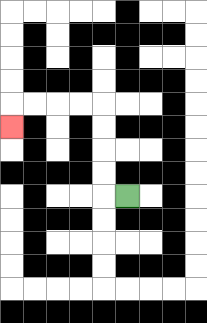{'start': '[5, 8]', 'end': '[0, 5]', 'path_directions': 'L,U,U,U,U,L,L,L,L,D', 'path_coordinates': '[[5, 8], [4, 8], [4, 7], [4, 6], [4, 5], [4, 4], [3, 4], [2, 4], [1, 4], [0, 4], [0, 5]]'}